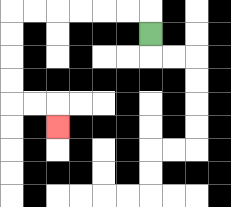{'start': '[6, 1]', 'end': '[2, 5]', 'path_directions': 'U,L,L,L,L,L,L,D,D,D,D,R,R,D', 'path_coordinates': '[[6, 1], [6, 0], [5, 0], [4, 0], [3, 0], [2, 0], [1, 0], [0, 0], [0, 1], [0, 2], [0, 3], [0, 4], [1, 4], [2, 4], [2, 5]]'}